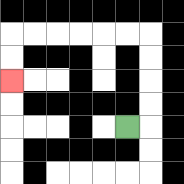{'start': '[5, 5]', 'end': '[0, 3]', 'path_directions': 'R,U,U,U,U,L,L,L,L,L,L,D,D', 'path_coordinates': '[[5, 5], [6, 5], [6, 4], [6, 3], [6, 2], [6, 1], [5, 1], [4, 1], [3, 1], [2, 1], [1, 1], [0, 1], [0, 2], [0, 3]]'}